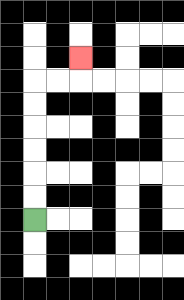{'start': '[1, 9]', 'end': '[3, 2]', 'path_directions': 'U,U,U,U,U,U,R,R,U', 'path_coordinates': '[[1, 9], [1, 8], [1, 7], [1, 6], [1, 5], [1, 4], [1, 3], [2, 3], [3, 3], [3, 2]]'}